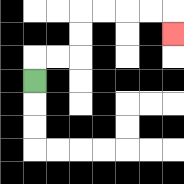{'start': '[1, 3]', 'end': '[7, 1]', 'path_directions': 'U,R,R,U,U,R,R,R,R,D', 'path_coordinates': '[[1, 3], [1, 2], [2, 2], [3, 2], [3, 1], [3, 0], [4, 0], [5, 0], [6, 0], [7, 0], [7, 1]]'}